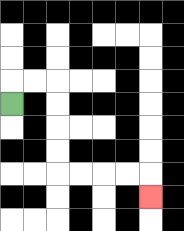{'start': '[0, 4]', 'end': '[6, 8]', 'path_directions': 'U,R,R,D,D,D,D,R,R,R,R,D', 'path_coordinates': '[[0, 4], [0, 3], [1, 3], [2, 3], [2, 4], [2, 5], [2, 6], [2, 7], [3, 7], [4, 7], [5, 7], [6, 7], [6, 8]]'}